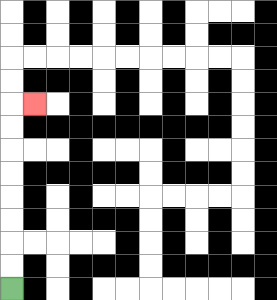{'start': '[0, 12]', 'end': '[1, 4]', 'path_directions': 'U,U,U,U,U,U,U,U,R', 'path_coordinates': '[[0, 12], [0, 11], [0, 10], [0, 9], [0, 8], [0, 7], [0, 6], [0, 5], [0, 4], [1, 4]]'}